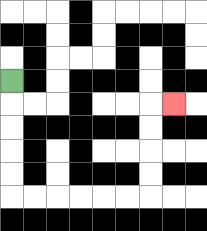{'start': '[0, 3]', 'end': '[7, 4]', 'path_directions': 'D,D,D,D,D,R,R,R,R,R,R,U,U,U,U,R', 'path_coordinates': '[[0, 3], [0, 4], [0, 5], [0, 6], [0, 7], [0, 8], [1, 8], [2, 8], [3, 8], [4, 8], [5, 8], [6, 8], [6, 7], [6, 6], [6, 5], [6, 4], [7, 4]]'}